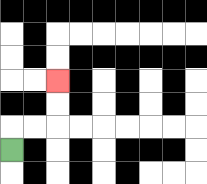{'start': '[0, 6]', 'end': '[2, 3]', 'path_directions': 'U,R,R,U,U', 'path_coordinates': '[[0, 6], [0, 5], [1, 5], [2, 5], [2, 4], [2, 3]]'}